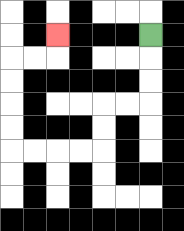{'start': '[6, 1]', 'end': '[2, 1]', 'path_directions': 'D,D,D,L,L,D,D,L,L,L,L,U,U,U,U,R,R,U', 'path_coordinates': '[[6, 1], [6, 2], [6, 3], [6, 4], [5, 4], [4, 4], [4, 5], [4, 6], [3, 6], [2, 6], [1, 6], [0, 6], [0, 5], [0, 4], [0, 3], [0, 2], [1, 2], [2, 2], [2, 1]]'}